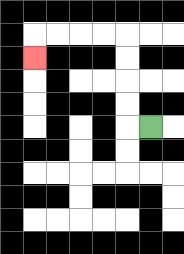{'start': '[6, 5]', 'end': '[1, 2]', 'path_directions': 'L,U,U,U,U,L,L,L,L,D', 'path_coordinates': '[[6, 5], [5, 5], [5, 4], [5, 3], [5, 2], [5, 1], [4, 1], [3, 1], [2, 1], [1, 1], [1, 2]]'}